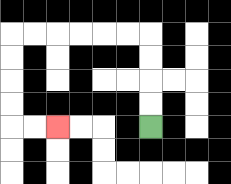{'start': '[6, 5]', 'end': '[2, 5]', 'path_directions': 'U,U,U,U,L,L,L,L,L,L,D,D,D,D,R,R', 'path_coordinates': '[[6, 5], [6, 4], [6, 3], [6, 2], [6, 1], [5, 1], [4, 1], [3, 1], [2, 1], [1, 1], [0, 1], [0, 2], [0, 3], [0, 4], [0, 5], [1, 5], [2, 5]]'}